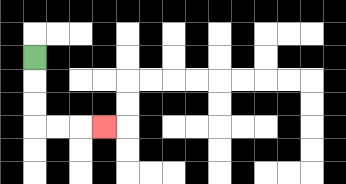{'start': '[1, 2]', 'end': '[4, 5]', 'path_directions': 'D,D,D,R,R,R', 'path_coordinates': '[[1, 2], [1, 3], [1, 4], [1, 5], [2, 5], [3, 5], [4, 5]]'}